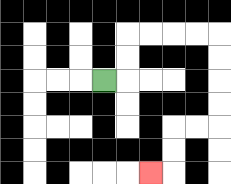{'start': '[4, 3]', 'end': '[6, 7]', 'path_directions': 'R,U,U,R,R,R,R,D,D,D,D,L,L,D,D,L', 'path_coordinates': '[[4, 3], [5, 3], [5, 2], [5, 1], [6, 1], [7, 1], [8, 1], [9, 1], [9, 2], [9, 3], [9, 4], [9, 5], [8, 5], [7, 5], [7, 6], [7, 7], [6, 7]]'}